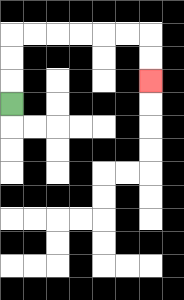{'start': '[0, 4]', 'end': '[6, 3]', 'path_directions': 'U,U,U,R,R,R,R,R,R,D,D', 'path_coordinates': '[[0, 4], [0, 3], [0, 2], [0, 1], [1, 1], [2, 1], [3, 1], [4, 1], [5, 1], [6, 1], [6, 2], [6, 3]]'}